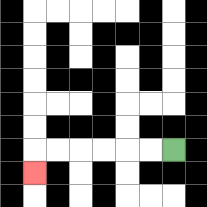{'start': '[7, 6]', 'end': '[1, 7]', 'path_directions': 'L,L,L,L,L,L,D', 'path_coordinates': '[[7, 6], [6, 6], [5, 6], [4, 6], [3, 6], [2, 6], [1, 6], [1, 7]]'}